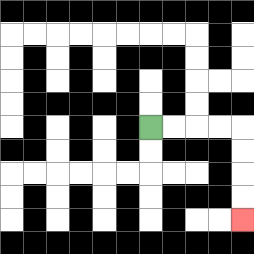{'start': '[6, 5]', 'end': '[10, 9]', 'path_directions': 'R,R,R,R,D,D,D,D', 'path_coordinates': '[[6, 5], [7, 5], [8, 5], [9, 5], [10, 5], [10, 6], [10, 7], [10, 8], [10, 9]]'}